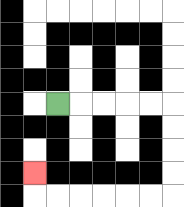{'start': '[2, 4]', 'end': '[1, 7]', 'path_directions': 'R,R,R,R,R,D,D,D,D,L,L,L,L,L,L,U', 'path_coordinates': '[[2, 4], [3, 4], [4, 4], [5, 4], [6, 4], [7, 4], [7, 5], [7, 6], [7, 7], [7, 8], [6, 8], [5, 8], [4, 8], [3, 8], [2, 8], [1, 8], [1, 7]]'}